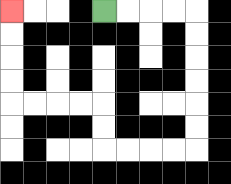{'start': '[4, 0]', 'end': '[0, 0]', 'path_directions': 'R,R,R,R,D,D,D,D,D,D,L,L,L,L,U,U,L,L,L,L,U,U,U,U', 'path_coordinates': '[[4, 0], [5, 0], [6, 0], [7, 0], [8, 0], [8, 1], [8, 2], [8, 3], [8, 4], [8, 5], [8, 6], [7, 6], [6, 6], [5, 6], [4, 6], [4, 5], [4, 4], [3, 4], [2, 4], [1, 4], [0, 4], [0, 3], [0, 2], [0, 1], [0, 0]]'}